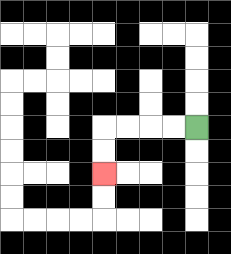{'start': '[8, 5]', 'end': '[4, 7]', 'path_directions': 'L,L,L,L,D,D', 'path_coordinates': '[[8, 5], [7, 5], [6, 5], [5, 5], [4, 5], [4, 6], [4, 7]]'}